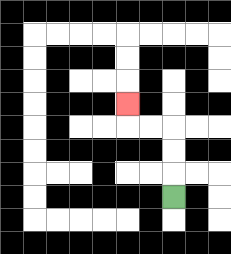{'start': '[7, 8]', 'end': '[5, 4]', 'path_directions': 'U,U,U,L,L,U', 'path_coordinates': '[[7, 8], [7, 7], [7, 6], [7, 5], [6, 5], [5, 5], [5, 4]]'}